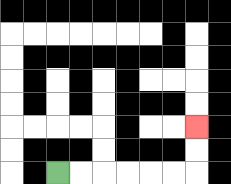{'start': '[2, 7]', 'end': '[8, 5]', 'path_directions': 'R,R,R,R,R,R,U,U', 'path_coordinates': '[[2, 7], [3, 7], [4, 7], [5, 7], [6, 7], [7, 7], [8, 7], [8, 6], [8, 5]]'}